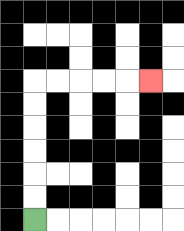{'start': '[1, 9]', 'end': '[6, 3]', 'path_directions': 'U,U,U,U,U,U,R,R,R,R,R', 'path_coordinates': '[[1, 9], [1, 8], [1, 7], [1, 6], [1, 5], [1, 4], [1, 3], [2, 3], [3, 3], [4, 3], [5, 3], [6, 3]]'}